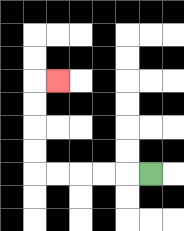{'start': '[6, 7]', 'end': '[2, 3]', 'path_directions': 'L,L,L,L,L,U,U,U,U,R', 'path_coordinates': '[[6, 7], [5, 7], [4, 7], [3, 7], [2, 7], [1, 7], [1, 6], [1, 5], [1, 4], [1, 3], [2, 3]]'}